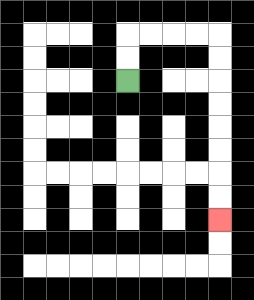{'start': '[5, 3]', 'end': '[9, 9]', 'path_directions': 'U,U,R,R,R,R,D,D,D,D,D,D,D,D', 'path_coordinates': '[[5, 3], [5, 2], [5, 1], [6, 1], [7, 1], [8, 1], [9, 1], [9, 2], [9, 3], [9, 4], [9, 5], [9, 6], [9, 7], [9, 8], [9, 9]]'}